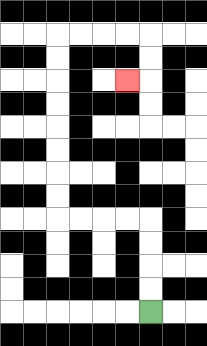{'start': '[6, 13]', 'end': '[5, 3]', 'path_directions': 'U,U,U,U,L,L,L,L,U,U,U,U,U,U,U,U,R,R,R,R,D,D,L', 'path_coordinates': '[[6, 13], [6, 12], [6, 11], [6, 10], [6, 9], [5, 9], [4, 9], [3, 9], [2, 9], [2, 8], [2, 7], [2, 6], [2, 5], [2, 4], [2, 3], [2, 2], [2, 1], [3, 1], [4, 1], [5, 1], [6, 1], [6, 2], [6, 3], [5, 3]]'}